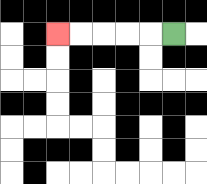{'start': '[7, 1]', 'end': '[2, 1]', 'path_directions': 'L,L,L,L,L', 'path_coordinates': '[[7, 1], [6, 1], [5, 1], [4, 1], [3, 1], [2, 1]]'}